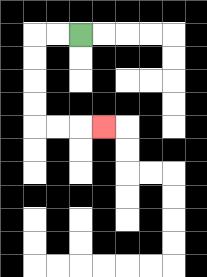{'start': '[3, 1]', 'end': '[4, 5]', 'path_directions': 'L,L,D,D,D,D,R,R,R', 'path_coordinates': '[[3, 1], [2, 1], [1, 1], [1, 2], [1, 3], [1, 4], [1, 5], [2, 5], [3, 5], [4, 5]]'}